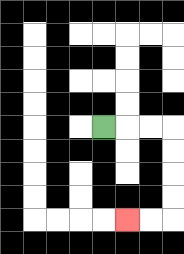{'start': '[4, 5]', 'end': '[5, 9]', 'path_directions': 'R,R,R,D,D,D,D,L,L', 'path_coordinates': '[[4, 5], [5, 5], [6, 5], [7, 5], [7, 6], [7, 7], [7, 8], [7, 9], [6, 9], [5, 9]]'}